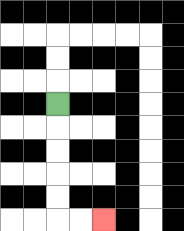{'start': '[2, 4]', 'end': '[4, 9]', 'path_directions': 'D,D,D,D,D,R,R', 'path_coordinates': '[[2, 4], [2, 5], [2, 6], [2, 7], [2, 8], [2, 9], [3, 9], [4, 9]]'}